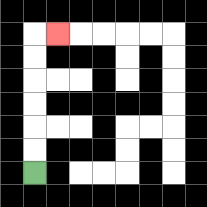{'start': '[1, 7]', 'end': '[2, 1]', 'path_directions': 'U,U,U,U,U,U,R', 'path_coordinates': '[[1, 7], [1, 6], [1, 5], [1, 4], [1, 3], [1, 2], [1, 1], [2, 1]]'}